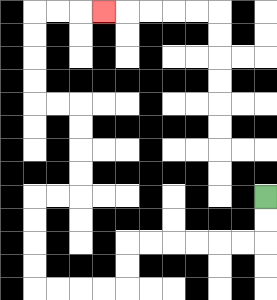{'start': '[11, 8]', 'end': '[4, 0]', 'path_directions': 'D,D,L,L,L,L,L,L,D,D,L,L,L,L,U,U,U,U,R,R,U,U,U,U,L,L,U,U,U,U,R,R,R', 'path_coordinates': '[[11, 8], [11, 9], [11, 10], [10, 10], [9, 10], [8, 10], [7, 10], [6, 10], [5, 10], [5, 11], [5, 12], [4, 12], [3, 12], [2, 12], [1, 12], [1, 11], [1, 10], [1, 9], [1, 8], [2, 8], [3, 8], [3, 7], [3, 6], [3, 5], [3, 4], [2, 4], [1, 4], [1, 3], [1, 2], [1, 1], [1, 0], [2, 0], [3, 0], [4, 0]]'}